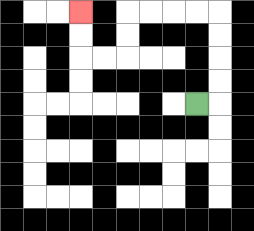{'start': '[8, 4]', 'end': '[3, 0]', 'path_directions': 'R,U,U,U,U,L,L,L,L,D,D,L,L,U,U', 'path_coordinates': '[[8, 4], [9, 4], [9, 3], [9, 2], [9, 1], [9, 0], [8, 0], [7, 0], [6, 0], [5, 0], [5, 1], [5, 2], [4, 2], [3, 2], [3, 1], [3, 0]]'}